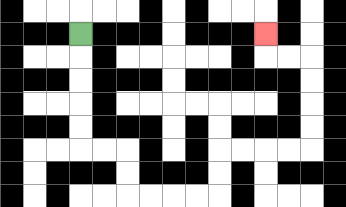{'start': '[3, 1]', 'end': '[11, 1]', 'path_directions': 'D,D,D,D,D,R,R,D,D,R,R,R,R,U,U,R,R,R,R,U,U,U,U,L,L,U', 'path_coordinates': '[[3, 1], [3, 2], [3, 3], [3, 4], [3, 5], [3, 6], [4, 6], [5, 6], [5, 7], [5, 8], [6, 8], [7, 8], [8, 8], [9, 8], [9, 7], [9, 6], [10, 6], [11, 6], [12, 6], [13, 6], [13, 5], [13, 4], [13, 3], [13, 2], [12, 2], [11, 2], [11, 1]]'}